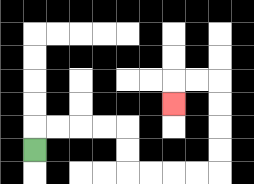{'start': '[1, 6]', 'end': '[7, 4]', 'path_directions': 'U,R,R,R,R,D,D,R,R,R,R,U,U,U,U,L,L,D', 'path_coordinates': '[[1, 6], [1, 5], [2, 5], [3, 5], [4, 5], [5, 5], [5, 6], [5, 7], [6, 7], [7, 7], [8, 7], [9, 7], [9, 6], [9, 5], [9, 4], [9, 3], [8, 3], [7, 3], [7, 4]]'}